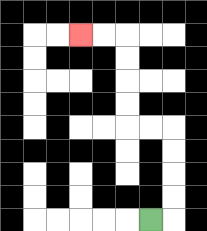{'start': '[6, 9]', 'end': '[3, 1]', 'path_directions': 'R,U,U,U,U,L,L,U,U,U,U,L,L', 'path_coordinates': '[[6, 9], [7, 9], [7, 8], [7, 7], [7, 6], [7, 5], [6, 5], [5, 5], [5, 4], [5, 3], [5, 2], [5, 1], [4, 1], [3, 1]]'}